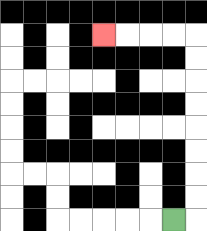{'start': '[7, 9]', 'end': '[4, 1]', 'path_directions': 'R,U,U,U,U,U,U,U,U,L,L,L,L', 'path_coordinates': '[[7, 9], [8, 9], [8, 8], [8, 7], [8, 6], [8, 5], [8, 4], [8, 3], [8, 2], [8, 1], [7, 1], [6, 1], [5, 1], [4, 1]]'}